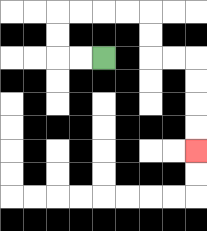{'start': '[4, 2]', 'end': '[8, 6]', 'path_directions': 'L,L,U,U,R,R,R,R,D,D,R,R,D,D,D,D', 'path_coordinates': '[[4, 2], [3, 2], [2, 2], [2, 1], [2, 0], [3, 0], [4, 0], [5, 0], [6, 0], [6, 1], [6, 2], [7, 2], [8, 2], [8, 3], [8, 4], [8, 5], [8, 6]]'}